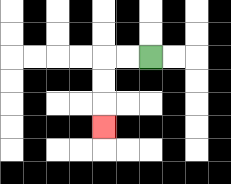{'start': '[6, 2]', 'end': '[4, 5]', 'path_directions': 'L,L,D,D,D', 'path_coordinates': '[[6, 2], [5, 2], [4, 2], [4, 3], [4, 4], [4, 5]]'}